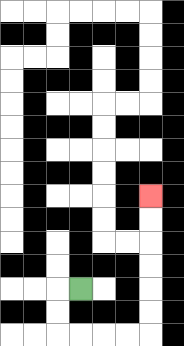{'start': '[3, 12]', 'end': '[6, 8]', 'path_directions': 'L,D,D,R,R,R,R,U,U,U,U,U,U', 'path_coordinates': '[[3, 12], [2, 12], [2, 13], [2, 14], [3, 14], [4, 14], [5, 14], [6, 14], [6, 13], [6, 12], [6, 11], [6, 10], [6, 9], [6, 8]]'}